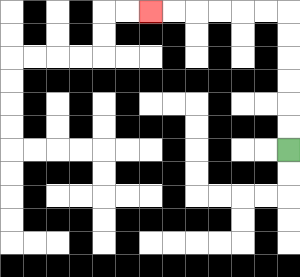{'start': '[12, 6]', 'end': '[6, 0]', 'path_directions': 'U,U,U,U,U,U,L,L,L,L,L,L', 'path_coordinates': '[[12, 6], [12, 5], [12, 4], [12, 3], [12, 2], [12, 1], [12, 0], [11, 0], [10, 0], [9, 0], [8, 0], [7, 0], [6, 0]]'}